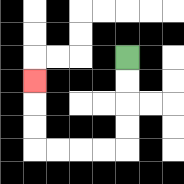{'start': '[5, 2]', 'end': '[1, 3]', 'path_directions': 'D,D,D,D,L,L,L,L,U,U,U', 'path_coordinates': '[[5, 2], [5, 3], [5, 4], [5, 5], [5, 6], [4, 6], [3, 6], [2, 6], [1, 6], [1, 5], [1, 4], [1, 3]]'}